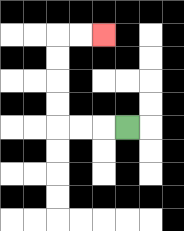{'start': '[5, 5]', 'end': '[4, 1]', 'path_directions': 'L,L,L,U,U,U,U,R,R', 'path_coordinates': '[[5, 5], [4, 5], [3, 5], [2, 5], [2, 4], [2, 3], [2, 2], [2, 1], [3, 1], [4, 1]]'}